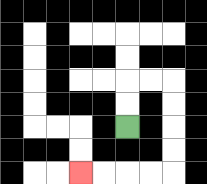{'start': '[5, 5]', 'end': '[3, 7]', 'path_directions': 'U,U,R,R,D,D,D,D,L,L,L,L', 'path_coordinates': '[[5, 5], [5, 4], [5, 3], [6, 3], [7, 3], [7, 4], [7, 5], [7, 6], [7, 7], [6, 7], [5, 7], [4, 7], [3, 7]]'}